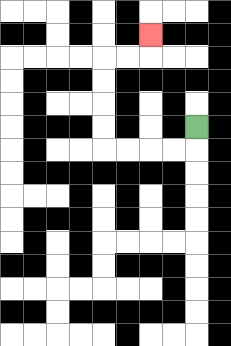{'start': '[8, 5]', 'end': '[6, 1]', 'path_directions': 'D,L,L,L,L,U,U,U,U,R,R,U', 'path_coordinates': '[[8, 5], [8, 6], [7, 6], [6, 6], [5, 6], [4, 6], [4, 5], [4, 4], [4, 3], [4, 2], [5, 2], [6, 2], [6, 1]]'}